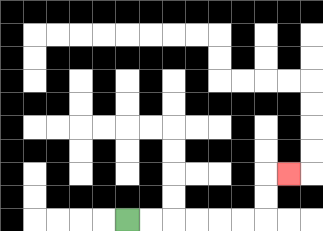{'start': '[5, 9]', 'end': '[12, 7]', 'path_directions': 'R,R,R,R,R,R,U,U,R', 'path_coordinates': '[[5, 9], [6, 9], [7, 9], [8, 9], [9, 9], [10, 9], [11, 9], [11, 8], [11, 7], [12, 7]]'}